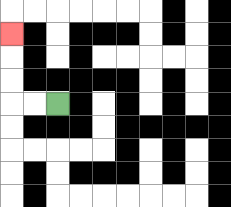{'start': '[2, 4]', 'end': '[0, 1]', 'path_directions': 'L,L,U,U,U', 'path_coordinates': '[[2, 4], [1, 4], [0, 4], [0, 3], [0, 2], [0, 1]]'}